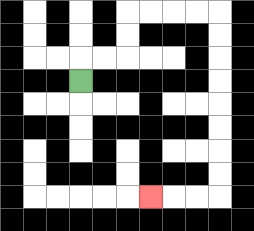{'start': '[3, 3]', 'end': '[6, 8]', 'path_directions': 'U,R,R,U,U,R,R,R,R,D,D,D,D,D,D,D,D,L,L,L', 'path_coordinates': '[[3, 3], [3, 2], [4, 2], [5, 2], [5, 1], [5, 0], [6, 0], [7, 0], [8, 0], [9, 0], [9, 1], [9, 2], [9, 3], [9, 4], [9, 5], [9, 6], [9, 7], [9, 8], [8, 8], [7, 8], [6, 8]]'}